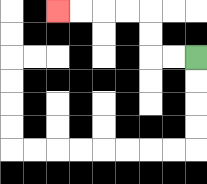{'start': '[8, 2]', 'end': '[2, 0]', 'path_directions': 'L,L,U,U,L,L,L,L', 'path_coordinates': '[[8, 2], [7, 2], [6, 2], [6, 1], [6, 0], [5, 0], [4, 0], [3, 0], [2, 0]]'}